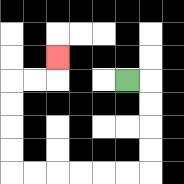{'start': '[5, 3]', 'end': '[2, 2]', 'path_directions': 'R,D,D,D,D,L,L,L,L,L,L,U,U,U,U,R,R,U', 'path_coordinates': '[[5, 3], [6, 3], [6, 4], [6, 5], [6, 6], [6, 7], [5, 7], [4, 7], [3, 7], [2, 7], [1, 7], [0, 7], [0, 6], [0, 5], [0, 4], [0, 3], [1, 3], [2, 3], [2, 2]]'}